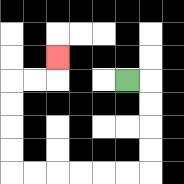{'start': '[5, 3]', 'end': '[2, 2]', 'path_directions': 'R,D,D,D,D,L,L,L,L,L,L,U,U,U,U,R,R,U', 'path_coordinates': '[[5, 3], [6, 3], [6, 4], [6, 5], [6, 6], [6, 7], [5, 7], [4, 7], [3, 7], [2, 7], [1, 7], [0, 7], [0, 6], [0, 5], [0, 4], [0, 3], [1, 3], [2, 3], [2, 2]]'}